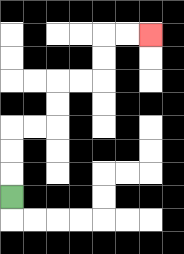{'start': '[0, 8]', 'end': '[6, 1]', 'path_directions': 'U,U,U,R,R,U,U,R,R,U,U,R,R', 'path_coordinates': '[[0, 8], [0, 7], [0, 6], [0, 5], [1, 5], [2, 5], [2, 4], [2, 3], [3, 3], [4, 3], [4, 2], [4, 1], [5, 1], [6, 1]]'}